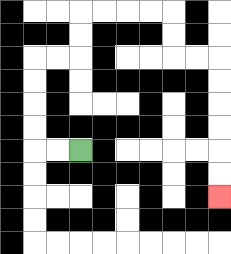{'start': '[3, 6]', 'end': '[9, 8]', 'path_directions': 'L,L,U,U,U,U,R,R,U,U,R,R,R,R,D,D,R,R,D,D,D,D,D,D', 'path_coordinates': '[[3, 6], [2, 6], [1, 6], [1, 5], [1, 4], [1, 3], [1, 2], [2, 2], [3, 2], [3, 1], [3, 0], [4, 0], [5, 0], [6, 0], [7, 0], [7, 1], [7, 2], [8, 2], [9, 2], [9, 3], [9, 4], [9, 5], [9, 6], [9, 7], [9, 8]]'}